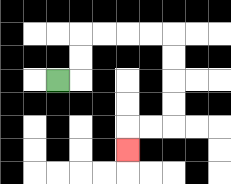{'start': '[2, 3]', 'end': '[5, 6]', 'path_directions': 'R,U,U,R,R,R,R,D,D,D,D,L,L,D', 'path_coordinates': '[[2, 3], [3, 3], [3, 2], [3, 1], [4, 1], [5, 1], [6, 1], [7, 1], [7, 2], [7, 3], [7, 4], [7, 5], [6, 5], [5, 5], [5, 6]]'}